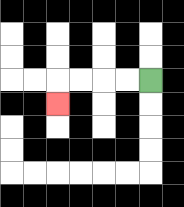{'start': '[6, 3]', 'end': '[2, 4]', 'path_directions': 'L,L,L,L,D', 'path_coordinates': '[[6, 3], [5, 3], [4, 3], [3, 3], [2, 3], [2, 4]]'}